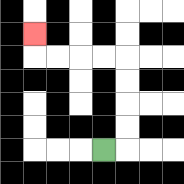{'start': '[4, 6]', 'end': '[1, 1]', 'path_directions': 'R,U,U,U,U,L,L,L,L,U', 'path_coordinates': '[[4, 6], [5, 6], [5, 5], [5, 4], [5, 3], [5, 2], [4, 2], [3, 2], [2, 2], [1, 2], [1, 1]]'}